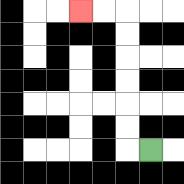{'start': '[6, 6]', 'end': '[3, 0]', 'path_directions': 'L,U,U,U,U,U,U,L,L', 'path_coordinates': '[[6, 6], [5, 6], [5, 5], [5, 4], [5, 3], [5, 2], [5, 1], [5, 0], [4, 0], [3, 0]]'}